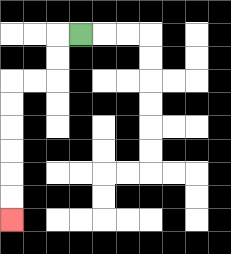{'start': '[3, 1]', 'end': '[0, 9]', 'path_directions': 'L,D,D,L,L,D,D,D,D,D,D', 'path_coordinates': '[[3, 1], [2, 1], [2, 2], [2, 3], [1, 3], [0, 3], [0, 4], [0, 5], [0, 6], [0, 7], [0, 8], [0, 9]]'}